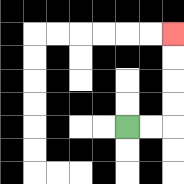{'start': '[5, 5]', 'end': '[7, 1]', 'path_directions': 'R,R,U,U,U,U', 'path_coordinates': '[[5, 5], [6, 5], [7, 5], [7, 4], [7, 3], [7, 2], [7, 1]]'}